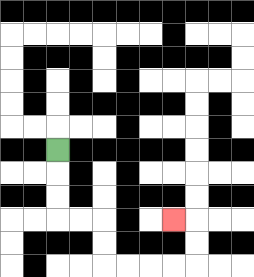{'start': '[2, 6]', 'end': '[7, 9]', 'path_directions': 'D,D,D,R,R,D,D,R,R,R,R,U,U,L', 'path_coordinates': '[[2, 6], [2, 7], [2, 8], [2, 9], [3, 9], [4, 9], [4, 10], [4, 11], [5, 11], [6, 11], [7, 11], [8, 11], [8, 10], [8, 9], [7, 9]]'}